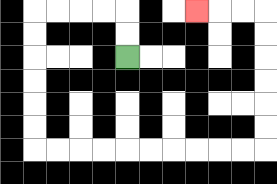{'start': '[5, 2]', 'end': '[8, 0]', 'path_directions': 'U,U,L,L,L,L,D,D,D,D,D,D,R,R,R,R,R,R,R,R,R,R,U,U,U,U,U,U,L,L,L', 'path_coordinates': '[[5, 2], [5, 1], [5, 0], [4, 0], [3, 0], [2, 0], [1, 0], [1, 1], [1, 2], [1, 3], [1, 4], [1, 5], [1, 6], [2, 6], [3, 6], [4, 6], [5, 6], [6, 6], [7, 6], [8, 6], [9, 6], [10, 6], [11, 6], [11, 5], [11, 4], [11, 3], [11, 2], [11, 1], [11, 0], [10, 0], [9, 0], [8, 0]]'}